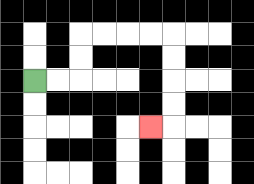{'start': '[1, 3]', 'end': '[6, 5]', 'path_directions': 'R,R,U,U,R,R,R,R,D,D,D,D,L', 'path_coordinates': '[[1, 3], [2, 3], [3, 3], [3, 2], [3, 1], [4, 1], [5, 1], [6, 1], [7, 1], [7, 2], [7, 3], [7, 4], [7, 5], [6, 5]]'}